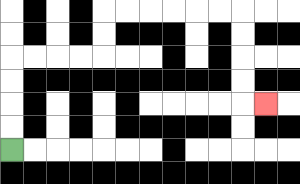{'start': '[0, 6]', 'end': '[11, 4]', 'path_directions': 'U,U,U,U,R,R,R,R,U,U,R,R,R,R,R,R,D,D,D,D,R', 'path_coordinates': '[[0, 6], [0, 5], [0, 4], [0, 3], [0, 2], [1, 2], [2, 2], [3, 2], [4, 2], [4, 1], [4, 0], [5, 0], [6, 0], [7, 0], [8, 0], [9, 0], [10, 0], [10, 1], [10, 2], [10, 3], [10, 4], [11, 4]]'}